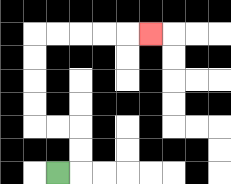{'start': '[2, 7]', 'end': '[6, 1]', 'path_directions': 'R,U,U,L,L,U,U,U,U,R,R,R,R,R', 'path_coordinates': '[[2, 7], [3, 7], [3, 6], [3, 5], [2, 5], [1, 5], [1, 4], [1, 3], [1, 2], [1, 1], [2, 1], [3, 1], [4, 1], [5, 1], [6, 1]]'}